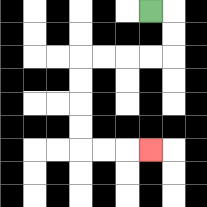{'start': '[6, 0]', 'end': '[6, 6]', 'path_directions': 'R,D,D,L,L,L,L,D,D,D,D,R,R,R', 'path_coordinates': '[[6, 0], [7, 0], [7, 1], [7, 2], [6, 2], [5, 2], [4, 2], [3, 2], [3, 3], [3, 4], [3, 5], [3, 6], [4, 6], [5, 6], [6, 6]]'}